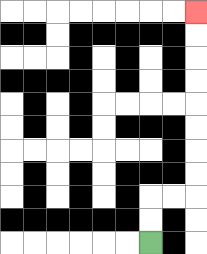{'start': '[6, 10]', 'end': '[8, 0]', 'path_directions': 'U,U,R,R,U,U,U,U,U,U,U,U', 'path_coordinates': '[[6, 10], [6, 9], [6, 8], [7, 8], [8, 8], [8, 7], [8, 6], [8, 5], [8, 4], [8, 3], [8, 2], [8, 1], [8, 0]]'}